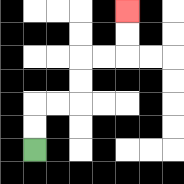{'start': '[1, 6]', 'end': '[5, 0]', 'path_directions': 'U,U,R,R,U,U,R,R,U,U', 'path_coordinates': '[[1, 6], [1, 5], [1, 4], [2, 4], [3, 4], [3, 3], [3, 2], [4, 2], [5, 2], [5, 1], [5, 0]]'}